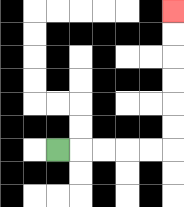{'start': '[2, 6]', 'end': '[7, 0]', 'path_directions': 'R,R,R,R,R,U,U,U,U,U,U', 'path_coordinates': '[[2, 6], [3, 6], [4, 6], [5, 6], [6, 6], [7, 6], [7, 5], [7, 4], [7, 3], [7, 2], [7, 1], [7, 0]]'}